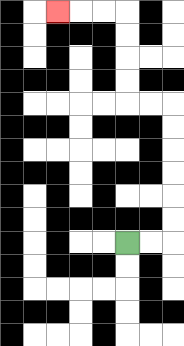{'start': '[5, 10]', 'end': '[2, 0]', 'path_directions': 'R,R,U,U,U,U,U,U,L,L,U,U,U,U,L,L,L', 'path_coordinates': '[[5, 10], [6, 10], [7, 10], [7, 9], [7, 8], [7, 7], [7, 6], [7, 5], [7, 4], [6, 4], [5, 4], [5, 3], [5, 2], [5, 1], [5, 0], [4, 0], [3, 0], [2, 0]]'}